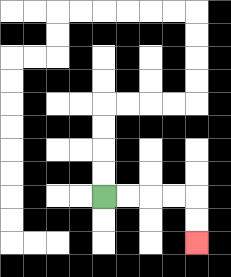{'start': '[4, 8]', 'end': '[8, 10]', 'path_directions': 'R,R,R,R,D,D', 'path_coordinates': '[[4, 8], [5, 8], [6, 8], [7, 8], [8, 8], [8, 9], [8, 10]]'}